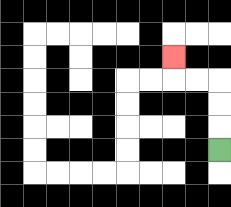{'start': '[9, 6]', 'end': '[7, 2]', 'path_directions': 'U,U,U,L,L,U', 'path_coordinates': '[[9, 6], [9, 5], [9, 4], [9, 3], [8, 3], [7, 3], [7, 2]]'}